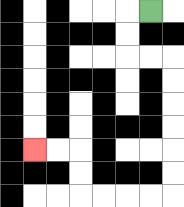{'start': '[6, 0]', 'end': '[1, 6]', 'path_directions': 'L,D,D,R,R,D,D,D,D,D,D,L,L,L,L,U,U,L,L', 'path_coordinates': '[[6, 0], [5, 0], [5, 1], [5, 2], [6, 2], [7, 2], [7, 3], [7, 4], [7, 5], [7, 6], [7, 7], [7, 8], [6, 8], [5, 8], [4, 8], [3, 8], [3, 7], [3, 6], [2, 6], [1, 6]]'}